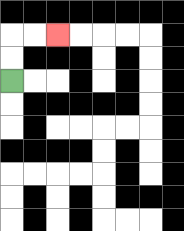{'start': '[0, 3]', 'end': '[2, 1]', 'path_directions': 'U,U,R,R', 'path_coordinates': '[[0, 3], [0, 2], [0, 1], [1, 1], [2, 1]]'}